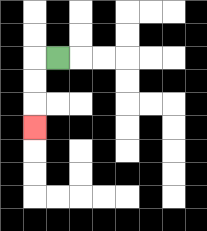{'start': '[2, 2]', 'end': '[1, 5]', 'path_directions': 'L,D,D,D', 'path_coordinates': '[[2, 2], [1, 2], [1, 3], [1, 4], [1, 5]]'}